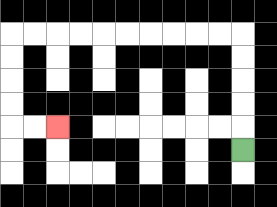{'start': '[10, 6]', 'end': '[2, 5]', 'path_directions': 'U,U,U,U,U,L,L,L,L,L,L,L,L,L,L,D,D,D,D,R,R', 'path_coordinates': '[[10, 6], [10, 5], [10, 4], [10, 3], [10, 2], [10, 1], [9, 1], [8, 1], [7, 1], [6, 1], [5, 1], [4, 1], [3, 1], [2, 1], [1, 1], [0, 1], [0, 2], [0, 3], [0, 4], [0, 5], [1, 5], [2, 5]]'}